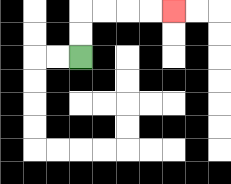{'start': '[3, 2]', 'end': '[7, 0]', 'path_directions': 'U,U,R,R,R,R', 'path_coordinates': '[[3, 2], [3, 1], [3, 0], [4, 0], [5, 0], [6, 0], [7, 0]]'}